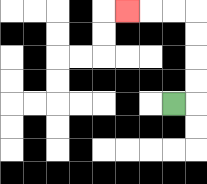{'start': '[7, 4]', 'end': '[5, 0]', 'path_directions': 'R,U,U,U,U,L,L,L', 'path_coordinates': '[[7, 4], [8, 4], [8, 3], [8, 2], [8, 1], [8, 0], [7, 0], [6, 0], [5, 0]]'}